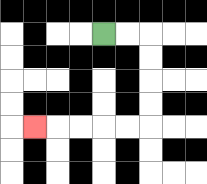{'start': '[4, 1]', 'end': '[1, 5]', 'path_directions': 'R,R,D,D,D,D,L,L,L,L,L', 'path_coordinates': '[[4, 1], [5, 1], [6, 1], [6, 2], [6, 3], [6, 4], [6, 5], [5, 5], [4, 5], [3, 5], [2, 5], [1, 5]]'}